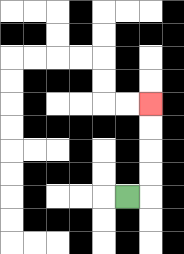{'start': '[5, 8]', 'end': '[6, 4]', 'path_directions': 'R,U,U,U,U', 'path_coordinates': '[[5, 8], [6, 8], [6, 7], [6, 6], [6, 5], [6, 4]]'}